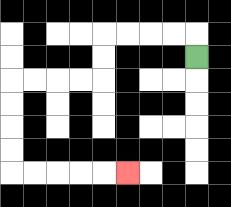{'start': '[8, 2]', 'end': '[5, 7]', 'path_directions': 'U,L,L,L,L,D,D,L,L,L,L,D,D,D,D,R,R,R,R,R', 'path_coordinates': '[[8, 2], [8, 1], [7, 1], [6, 1], [5, 1], [4, 1], [4, 2], [4, 3], [3, 3], [2, 3], [1, 3], [0, 3], [0, 4], [0, 5], [0, 6], [0, 7], [1, 7], [2, 7], [3, 7], [4, 7], [5, 7]]'}